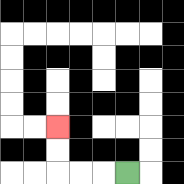{'start': '[5, 7]', 'end': '[2, 5]', 'path_directions': 'L,L,L,U,U', 'path_coordinates': '[[5, 7], [4, 7], [3, 7], [2, 7], [2, 6], [2, 5]]'}